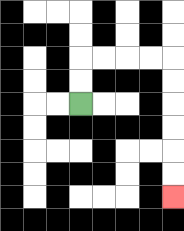{'start': '[3, 4]', 'end': '[7, 8]', 'path_directions': 'U,U,R,R,R,R,D,D,D,D,D,D', 'path_coordinates': '[[3, 4], [3, 3], [3, 2], [4, 2], [5, 2], [6, 2], [7, 2], [7, 3], [7, 4], [7, 5], [7, 6], [7, 7], [7, 8]]'}